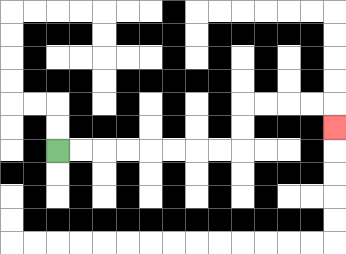{'start': '[2, 6]', 'end': '[14, 5]', 'path_directions': 'R,R,R,R,R,R,R,R,U,U,R,R,R,R,D', 'path_coordinates': '[[2, 6], [3, 6], [4, 6], [5, 6], [6, 6], [7, 6], [8, 6], [9, 6], [10, 6], [10, 5], [10, 4], [11, 4], [12, 4], [13, 4], [14, 4], [14, 5]]'}